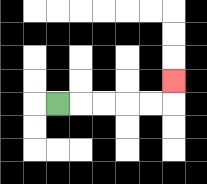{'start': '[2, 4]', 'end': '[7, 3]', 'path_directions': 'R,R,R,R,R,U', 'path_coordinates': '[[2, 4], [3, 4], [4, 4], [5, 4], [6, 4], [7, 4], [7, 3]]'}